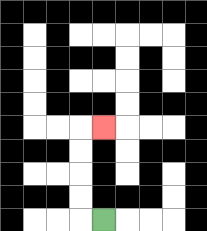{'start': '[4, 9]', 'end': '[4, 5]', 'path_directions': 'L,U,U,U,U,R', 'path_coordinates': '[[4, 9], [3, 9], [3, 8], [3, 7], [3, 6], [3, 5], [4, 5]]'}